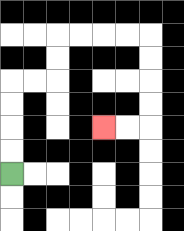{'start': '[0, 7]', 'end': '[4, 5]', 'path_directions': 'U,U,U,U,R,R,U,U,R,R,R,R,D,D,D,D,L,L', 'path_coordinates': '[[0, 7], [0, 6], [0, 5], [0, 4], [0, 3], [1, 3], [2, 3], [2, 2], [2, 1], [3, 1], [4, 1], [5, 1], [6, 1], [6, 2], [6, 3], [6, 4], [6, 5], [5, 5], [4, 5]]'}